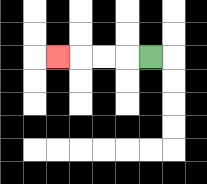{'start': '[6, 2]', 'end': '[2, 2]', 'path_directions': 'L,L,L,L', 'path_coordinates': '[[6, 2], [5, 2], [4, 2], [3, 2], [2, 2]]'}